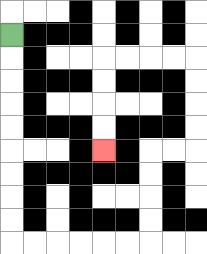{'start': '[0, 1]', 'end': '[4, 6]', 'path_directions': 'D,D,D,D,D,D,D,D,D,R,R,R,R,R,R,U,U,U,U,R,R,U,U,U,U,L,L,L,L,D,D,D,D', 'path_coordinates': '[[0, 1], [0, 2], [0, 3], [0, 4], [0, 5], [0, 6], [0, 7], [0, 8], [0, 9], [0, 10], [1, 10], [2, 10], [3, 10], [4, 10], [5, 10], [6, 10], [6, 9], [6, 8], [6, 7], [6, 6], [7, 6], [8, 6], [8, 5], [8, 4], [8, 3], [8, 2], [7, 2], [6, 2], [5, 2], [4, 2], [4, 3], [4, 4], [4, 5], [4, 6]]'}